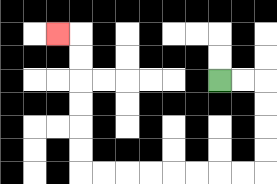{'start': '[9, 3]', 'end': '[2, 1]', 'path_directions': 'R,R,D,D,D,D,L,L,L,L,L,L,L,L,U,U,U,U,U,U,L', 'path_coordinates': '[[9, 3], [10, 3], [11, 3], [11, 4], [11, 5], [11, 6], [11, 7], [10, 7], [9, 7], [8, 7], [7, 7], [6, 7], [5, 7], [4, 7], [3, 7], [3, 6], [3, 5], [3, 4], [3, 3], [3, 2], [3, 1], [2, 1]]'}